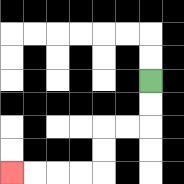{'start': '[6, 3]', 'end': '[0, 7]', 'path_directions': 'D,D,L,L,D,D,L,L,L,L', 'path_coordinates': '[[6, 3], [6, 4], [6, 5], [5, 5], [4, 5], [4, 6], [4, 7], [3, 7], [2, 7], [1, 7], [0, 7]]'}